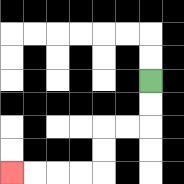{'start': '[6, 3]', 'end': '[0, 7]', 'path_directions': 'D,D,L,L,D,D,L,L,L,L', 'path_coordinates': '[[6, 3], [6, 4], [6, 5], [5, 5], [4, 5], [4, 6], [4, 7], [3, 7], [2, 7], [1, 7], [0, 7]]'}